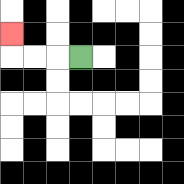{'start': '[3, 2]', 'end': '[0, 1]', 'path_directions': 'L,L,L,U', 'path_coordinates': '[[3, 2], [2, 2], [1, 2], [0, 2], [0, 1]]'}